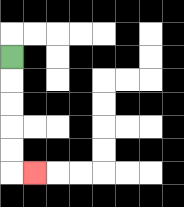{'start': '[0, 2]', 'end': '[1, 7]', 'path_directions': 'D,D,D,D,D,R', 'path_coordinates': '[[0, 2], [0, 3], [0, 4], [0, 5], [0, 6], [0, 7], [1, 7]]'}